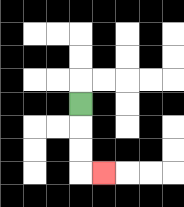{'start': '[3, 4]', 'end': '[4, 7]', 'path_directions': 'D,D,D,R', 'path_coordinates': '[[3, 4], [3, 5], [3, 6], [3, 7], [4, 7]]'}